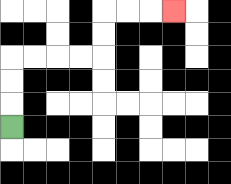{'start': '[0, 5]', 'end': '[7, 0]', 'path_directions': 'U,U,U,R,R,R,R,U,U,R,R,R', 'path_coordinates': '[[0, 5], [0, 4], [0, 3], [0, 2], [1, 2], [2, 2], [3, 2], [4, 2], [4, 1], [4, 0], [5, 0], [6, 0], [7, 0]]'}